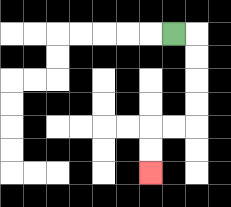{'start': '[7, 1]', 'end': '[6, 7]', 'path_directions': 'R,D,D,D,D,L,L,D,D', 'path_coordinates': '[[7, 1], [8, 1], [8, 2], [8, 3], [8, 4], [8, 5], [7, 5], [6, 5], [6, 6], [6, 7]]'}